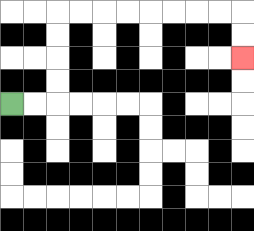{'start': '[0, 4]', 'end': '[10, 2]', 'path_directions': 'R,R,U,U,U,U,R,R,R,R,R,R,R,R,D,D', 'path_coordinates': '[[0, 4], [1, 4], [2, 4], [2, 3], [2, 2], [2, 1], [2, 0], [3, 0], [4, 0], [5, 0], [6, 0], [7, 0], [8, 0], [9, 0], [10, 0], [10, 1], [10, 2]]'}